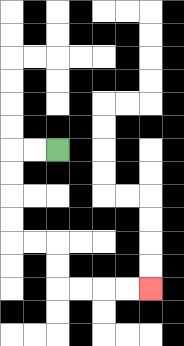{'start': '[2, 6]', 'end': '[6, 12]', 'path_directions': 'L,L,D,D,D,D,R,R,D,D,R,R,R,R', 'path_coordinates': '[[2, 6], [1, 6], [0, 6], [0, 7], [0, 8], [0, 9], [0, 10], [1, 10], [2, 10], [2, 11], [2, 12], [3, 12], [4, 12], [5, 12], [6, 12]]'}